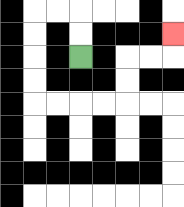{'start': '[3, 2]', 'end': '[7, 1]', 'path_directions': 'U,U,L,L,D,D,D,D,R,R,R,R,U,U,R,R,U', 'path_coordinates': '[[3, 2], [3, 1], [3, 0], [2, 0], [1, 0], [1, 1], [1, 2], [1, 3], [1, 4], [2, 4], [3, 4], [4, 4], [5, 4], [5, 3], [5, 2], [6, 2], [7, 2], [7, 1]]'}